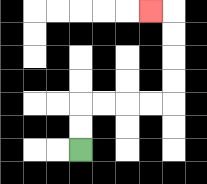{'start': '[3, 6]', 'end': '[6, 0]', 'path_directions': 'U,U,R,R,R,R,U,U,U,U,L', 'path_coordinates': '[[3, 6], [3, 5], [3, 4], [4, 4], [5, 4], [6, 4], [7, 4], [7, 3], [7, 2], [7, 1], [7, 0], [6, 0]]'}